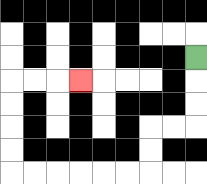{'start': '[8, 2]', 'end': '[3, 3]', 'path_directions': 'D,D,D,L,L,D,D,L,L,L,L,L,L,U,U,U,U,R,R,R', 'path_coordinates': '[[8, 2], [8, 3], [8, 4], [8, 5], [7, 5], [6, 5], [6, 6], [6, 7], [5, 7], [4, 7], [3, 7], [2, 7], [1, 7], [0, 7], [0, 6], [0, 5], [0, 4], [0, 3], [1, 3], [2, 3], [3, 3]]'}